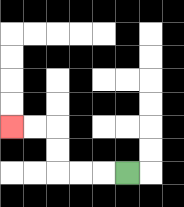{'start': '[5, 7]', 'end': '[0, 5]', 'path_directions': 'L,L,L,U,U,L,L', 'path_coordinates': '[[5, 7], [4, 7], [3, 7], [2, 7], [2, 6], [2, 5], [1, 5], [0, 5]]'}